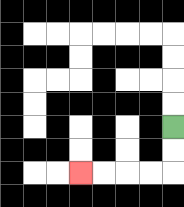{'start': '[7, 5]', 'end': '[3, 7]', 'path_directions': 'D,D,L,L,L,L', 'path_coordinates': '[[7, 5], [7, 6], [7, 7], [6, 7], [5, 7], [4, 7], [3, 7]]'}